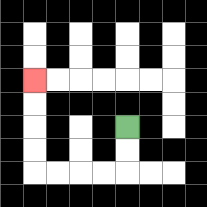{'start': '[5, 5]', 'end': '[1, 3]', 'path_directions': 'D,D,L,L,L,L,U,U,U,U', 'path_coordinates': '[[5, 5], [5, 6], [5, 7], [4, 7], [3, 7], [2, 7], [1, 7], [1, 6], [1, 5], [1, 4], [1, 3]]'}